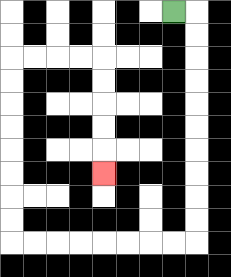{'start': '[7, 0]', 'end': '[4, 7]', 'path_directions': 'R,D,D,D,D,D,D,D,D,D,D,L,L,L,L,L,L,L,L,U,U,U,U,U,U,U,U,R,R,R,R,D,D,D,D,D', 'path_coordinates': '[[7, 0], [8, 0], [8, 1], [8, 2], [8, 3], [8, 4], [8, 5], [8, 6], [8, 7], [8, 8], [8, 9], [8, 10], [7, 10], [6, 10], [5, 10], [4, 10], [3, 10], [2, 10], [1, 10], [0, 10], [0, 9], [0, 8], [0, 7], [0, 6], [0, 5], [0, 4], [0, 3], [0, 2], [1, 2], [2, 2], [3, 2], [4, 2], [4, 3], [4, 4], [4, 5], [4, 6], [4, 7]]'}